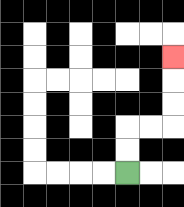{'start': '[5, 7]', 'end': '[7, 2]', 'path_directions': 'U,U,R,R,U,U,U', 'path_coordinates': '[[5, 7], [5, 6], [5, 5], [6, 5], [7, 5], [7, 4], [7, 3], [7, 2]]'}